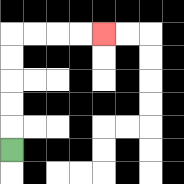{'start': '[0, 6]', 'end': '[4, 1]', 'path_directions': 'U,U,U,U,U,R,R,R,R', 'path_coordinates': '[[0, 6], [0, 5], [0, 4], [0, 3], [0, 2], [0, 1], [1, 1], [2, 1], [3, 1], [4, 1]]'}